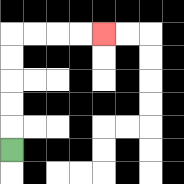{'start': '[0, 6]', 'end': '[4, 1]', 'path_directions': 'U,U,U,U,U,R,R,R,R', 'path_coordinates': '[[0, 6], [0, 5], [0, 4], [0, 3], [0, 2], [0, 1], [1, 1], [2, 1], [3, 1], [4, 1]]'}